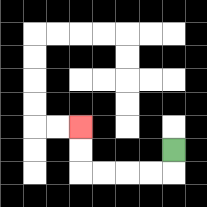{'start': '[7, 6]', 'end': '[3, 5]', 'path_directions': 'D,L,L,L,L,U,U', 'path_coordinates': '[[7, 6], [7, 7], [6, 7], [5, 7], [4, 7], [3, 7], [3, 6], [3, 5]]'}